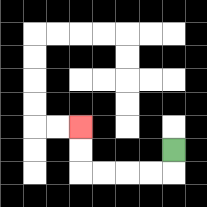{'start': '[7, 6]', 'end': '[3, 5]', 'path_directions': 'D,L,L,L,L,U,U', 'path_coordinates': '[[7, 6], [7, 7], [6, 7], [5, 7], [4, 7], [3, 7], [3, 6], [3, 5]]'}